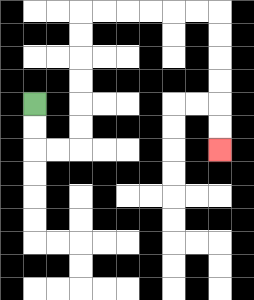{'start': '[1, 4]', 'end': '[9, 6]', 'path_directions': 'D,D,R,R,U,U,U,U,U,U,R,R,R,R,R,R,D,D,D,D,D,D', 'path_coordinates': '[[1, 4], [1, 5], [1, 6], [2, 6], [3, 6], [3, 5], [3, 4], [3, 3], [3, 2], [3, 1], [3, 0], [4, 0], [5, 0], [6, 0], [7, 0], [8, 0], [9, 0], [9, 1], [9, 2], [9, 3], [9, 4], [9, 5], [9, 6]]'}